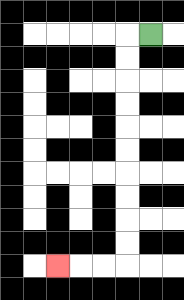{'start': '[6, 1]', 'end': '[2, 11]', 'path_directions': 'L,D,D,D,D,D,D,D,D,D,D,L,L,L', 'path_coordinates': '[[6, 1], [5, 1], [5, 2], [5, 3], [5, 4], [5, 5], [5, 6], [5, 7], [5, 8], [5, 9], [5, 10], [5, 11], [4, 11], [3, 11], [2, 11]]'}